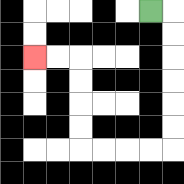{'start': '[6, 0]', 'end': '[1, 2]', 'path_directions': 'R,D,D,D,D,D,D,L,L,L,L,U,U,U,U,L,L', 'path_coordinates': '[[6, 0], [7, 0], [7, 1], [7, 2], [7, 3], [7, 4], [7, 5], [7, 6], [6, 6], [5, 6], [4, 6], [3, 6], [3, 5], [3, 4], [3, 3], [3, 2], [2, 2], [1, 2]]'}